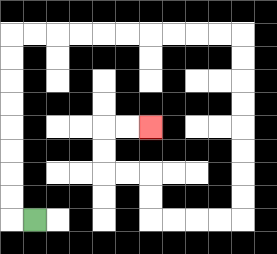{'start': '[1, 9]', 'end': '[6, 5]', 'path_directions': 'L,U,U,U,U,U,U,U,U,R,R,R,R,R,R,R,R,R,R,D,D,D,D,D,D,D,D,L,L,L,L,U,U,L,L,U,U,R,R', 'path_coordinates': '[[1, 9], [0, 9], [0, 8], [0, 7], [0, 6], [0, 5], [0, 4], [0, 3], [0, 2], [0, 1], [1, 1], [2, 1], [3, 1], [4, 1], [5, 1], [6, 1], [7, 1], [8, 1], [9, 1], [10, 1], [10, 2], [10, 3], [10, 4], [10, 5], [10, 6], [10, 7], [10, 8], [10, 9], [9, 9], [8, 9], [7, 9], [6, 9], [6, 8], [6, 7], [5, 7], [4, 7], [4, 6], [4, 5], [5, 5], [6, 5]]'}